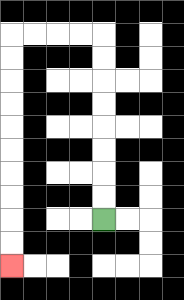{'start': '[4, 9]', 'end': '[0, 11]', 'path_directions': 'U,U,U,U,U,U,U,U,L,L,L,L,D,D,D,D,D,D,D,D,D,D', 'path_coordinates': '[[4, 9], [4, 8], [4, 7], [4, 6], [4, 5], [4, 4], [4, 3], [4, 2], [4, 1], [3, 1], [2, 1], [1, 1], [0, 1], [0, 2], [0, 3], [0, 4], [0, 5], [0, 6], [0, 7], [0, 8], [0, 9], [0, 10], [0, 11]]'}